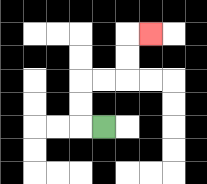{'start': '[4, 5]', 'end': '[6, 1]', 'path_directions': 'L,U,U,R,R,U,U,R', 'path_coordinates': '[[4, 5], [3, 5], [3, 4], [3, 3], [4, 3], [5, 3], [5, 2], [5, 1], [6, 1]]'}